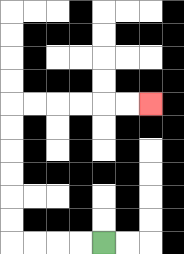{'start': '[4, 10]', 'end': '[6, 4]', 'path_directions': 'L,L,L,L,U,U,U,U,U,U,R,R,R,R,R,R', 'path_coordinates': '[[4, 10], [3, 10], [2, 10], [1, 10], [0, 10], [0, 9], [0, 8], [0, 7], [0, 6], [0, 5], [0, 4], [1, 4], [2, 4], [3, 4], [4, 4], [5, 4], [6, 4]]'}